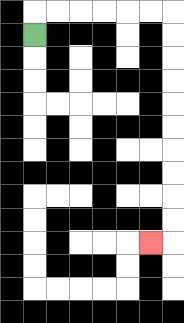{'start': '[1, 1]', 'end': '[6, 10]', 'path_directions': 'U,R,R,R,R,R,R,D,D,D,D,D,D,D,D,D,D,L', 'path_coordinates': '[[1, 1], [1, 0], [2, 0], [3, 0], [4, 0], [5, 0], [6, 0], [7, 0], [7, 1], [7, 2], [7, 3], [7, 4], [7, 5], [7, 6], [7, 7], [7, 8], [7, 9], [7, 10], [6, 10]]'}